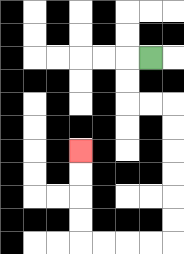{'start': '[6, 2]', 'end': '[3, 6]', 'path_directions': 'L,D,D,R,R,D,D,D,D,D,D,L,L,L,L,U,U,U,U', 'path_coordinates': '[[6, 2], [5, 2], [5, 3], [5, 4], [6, 4], [7, 4], [7, 5], [7, 6], [7, 7], [7, 8], [7, 9], [7, 10], [6, 10], [5, 10], [4, 10], [3, 10], [3, 9], [3, 8], [3, 7], [3, 6]]'}